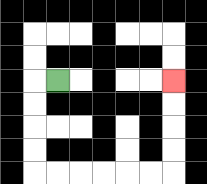{'start': '[2, 3]', 'end': '[7, 3]', 'path_directions': 'L,D,D,D,D,R,R,R,R,R,R,U,U,U,U', 'path_coordinates': '[[2, 3], [1, 3], [1, 4], [1, 5], [1, 6], [1, 7], [2, 7], [3, 7], [4, 7], [5, 7], [6, 7], [7, 7], [7, 6], [7, 5], [7, 4], [7, 3]]'}